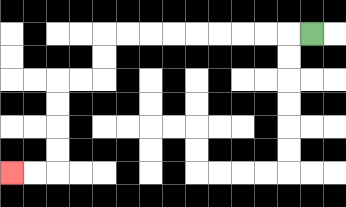{'start': '[13, 1]', 'end': '[0, 7]', 'path_directions': 'L,L,L,L,L,L,L,L,L,D,D,L,L,D,D,D,D,L,L', 'path_coordinates': '[[13, 1], [12, 1], [11, 1], [10, 1], [9, 1], [8, 1], [7, 1], [6, 1], [5, 1], [4, 1], [4, 2], [4, 3], [3, 3], [2, 3], [2, 4], [2, 5], [2, 6], [2, 7], [1, 7], [0, 7]]'}